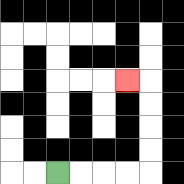{'start': '[2, 7]', 'end': '[5, 3]', 'path_directions': 'R,R,R,R,U,U,U,U,L', 'path_coordinates': '[[2, 7], [3, 7], [4, 7], [5, 7], [6, 7], [6, 6], [6, 5], [6, 4], [6, 3], [5, 3]]'}